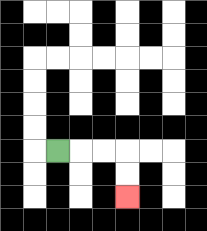{'start': '[2, 6]', 'end': '[5, 8]', 'path_directions': 'R,R,R,D,D', 'path_coordinates': '[[2, 6], [3, 6], [4, 6], [5, 6], [5, 7], [5, 8]]'}